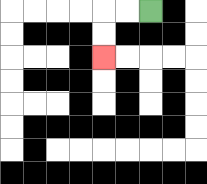{'start': '[6, 0]', 'end': '[4, 2]', 'path_directions': 'L,L,D,D', 'path_coordinates': '[[6, 0], [5, 0], [4, 0], [4, 1], [4, 2]]'}